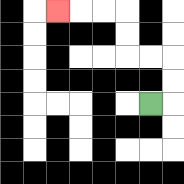{'start': '[6, 4]', 'end': '[2, 0]', 'path_directions': 'R,U,U,L,L,U,U,L,L,L', 'path_coordinates': '[[6, 4], [7, 4], [7, 3], [7, 2], [6, 2], [5, 2], [5, 1], [5, 0], [4, 0], [3, 0], [2, 0]]'}